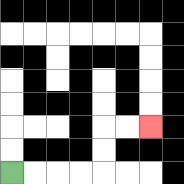{'start': '[0, 7]', 'end': '[6, 5]', 'path_directions': 'R,R,R,R,U,U,R,R', 'path_coordinates': '[[0, 7], [1, 7], [2, 7], [3, 7], [4, 7], [4, 6], [4, 5], [5, 5], [6, 5]]'}